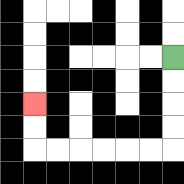{'start': '[7, 2]', 'end': '[1, 4]', 'path_directions': 'D,D,D,D,L,L,L,L,L,L,U,U', 'path_coordinates': '[[7, 2], [7, 3], [7, 4], [7, 5], [7, 6], [6, 6], [5, 6], [4, 6], [3, 6], [2, 6], [1, 6], [1, 5], [1, 4]]'}